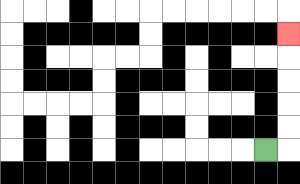{'start': '[11, 6]', 'end': '[12, 1]', 'path_directions': 'R,U,U,U,U,U', 'path_coordinates': '[[11, 6], [12, 6], [12, 5], [12, 4], [12, 3], [12, 2], [12, 1]]'}